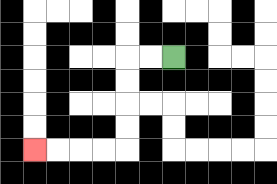{'start': '[7, 2]', 'end': '[1, 6]', 'path_directions': 'L,L,D,D,D,D,L,L,L,L', 'path_coordinates': '[[7, 2], [6, 2], [5, 2], [5, 3], [5, 4], [5, 5], [5, 6], [4, 6], [3, 6], [2, 6], [1, 6]]'}